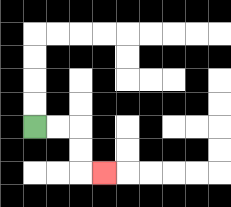{'start': '[1, 5]', 'end': '[4, 7]', 'path_directions': 'R,R,D,D,R', 'path_coordinates': '[[1, 5], [2, 5], [3, 5], [3, 6], [3, 7], [4, 7]]'}